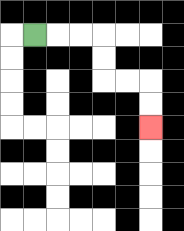{'start': '[1, 1]', 'end': '[6, 5]', 'path_directions': 'R,R,R,D,D,R,R,D,D', 'path_coordinates': '[[1, 1], [2, 1], [3, 1], [4, 1], [4, 2], [4, 3], [5, 3], [6, 3], [6, 4], [6, 5]]'}